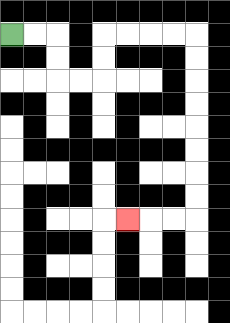{'start': '[0, 1]', 'end': '[5, 9]', 'path_directions': 'R,R,D,D,R,R,U,U,R,R,R,R,D,D,D,D,D,D,D,D,L,L,L', 'path_coordinates': '[[0, 1], [1, 1], [2, 1], [2, 2], [2, 3], [3, 3], [4, 3], [4, 2], [4, 1], [5, 1], [6, 1], [7, 1], [8, 1], [8, 2], [8, 3], [8, 4], [8, 5], [8, 6], [8, 7], [8, 8], [8, 9], [7, 9], [6, 9], [5, 9]]'}